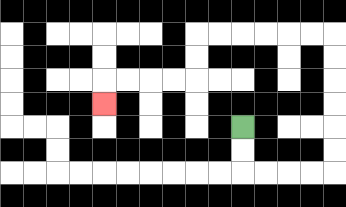{'start': '[10, 5]', 'end': '[4, 4]', 'path_directions': 'D,D,R,R,R,R,U,U,U,U,U,U,L,L,L,L,L,L,D,D,L,L,L,L,D', 'path_coordinates': '[[10, 5], [10, 6], [10, 7], [11, 7], [12, 7], [13, 7], [14, 7], [14, 6], [14, 5], [14, 4], [14, 3], [14, 2], [14, 1], [13, 1], [12, 1], [11, 1], [10, 1], [9, 1], [8, 1], [8, 2], [8, 3], [7, 3], [6, 3], [5, 3], [4, 3], [4, 4]]'}